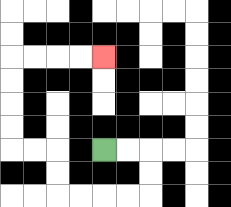{'start': '[4, 6]', 'end': '[4, 2]', 'path_directions': 'R,R,D,D,L,L,L,L,U,U,L,L,U,U,U,U,R,R,R,R', 'path_coordinates': '[[4, 6], [5, 6], [6, 6], [6, 7], [6, 8], [5, 8], [4, 8], [3, 8], [2, 8], [2, 7], [2, 6], [1, 6], [0, 6], [0, 5], [0, 4], [0, 3], [0, 2], [1, 2], [2, 2], [3, 2], [4, 2]]'}